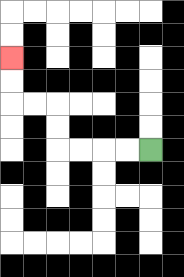{'start': '[6, 6]', 'end': '[0, 2]', 'path_directions': 'L,L,L,L,U,U,L,L,U,U', 'path_coordinates': '[[6, 6], [5, 6], [4, 6], [3, 6], [2, 6], [2, 5], [2, 4], [1, 4], [0, 4], [0, 3], [0, 2]]'}